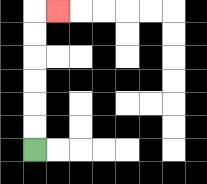{'start': '[1, 6]', 'end': '[2, 0]', 'path_directions': 'U,U,U,U,U,U,R', 'path_coordinates': '[[1, 6], [1, 5], [1, 4], [1, 3], [1, 2], [1, 1], [1, 0], [2, 0]]'}